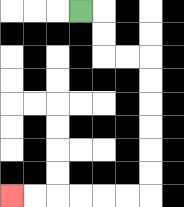{'start': '[3, 0]', 'end': '[0, 8]', 'path_directions': 'R,D,D,R,R,D,D,D,D,D,D,L,L,L,L,L,L', 'path_coordinates': '[[3, 0], [4, 0], [4, 1], [4, 2], [5, 2], [6, 2], [6, 3], [6, 4], [6, 5], [6, 6], [6, 7], [6, 8], [5, 8], [4, 8], [3, 8], [2, 8], [1, 8], [0, 8]]'}